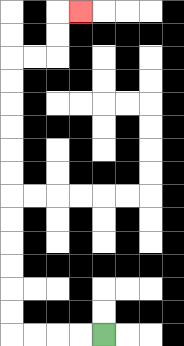{'start': '[4, 14]', 'end': '[3, 0]', 'path_directions': 'L,L,L,L,U,U,U,U,U,U,U,U,U,U,U,U,R,R,U,U,R', 'path_coordinates': '[[4, 14], [3, 14], [2, 14], [1, 14], [0, 14], [0, 13], [0, 12], [0, 11], [0, 10], [0, 9], [0, 8], [0, 7], [0, 6], [0, 5], [0, 4], [0, 3], [0, 2], [1, 2], [2, 2], [2, 1], [2, 0], [3, 0]]'}